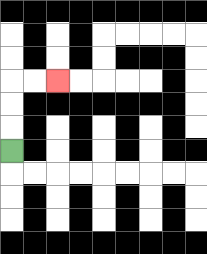{'start': '[0, 6]', 'end': '[2, 3]', 'path_directions': 'U,U,U,R,R', 'path_coordinates': '[[0, 6], [0, 5], [0, 4], [0, 3], [1, 3], [2, 3]]'}